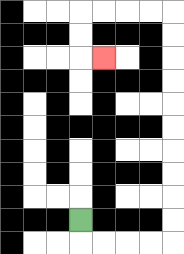{'start': '[3, 9]', 'end': '[4, 2]', 'path_directions': 'D,R,R,R,R,U,U,U,U,U,U,U,U,U,U,L,L,L,L,D,D,R', 'path_coordinates': '[[3, 9], [3, 10], [4, 10], [5, 10], [6, 10], [7, 10], [7, 9], [7, 8], [7, 7], [7, 6], [7, 5], [7, 4], [7, 3], [7, 2], [7, 1], [7, 0], [6, 0], [5, 0], [4, 0], [3, 0], [3, 1], [3, 2], [4, 2]]'}